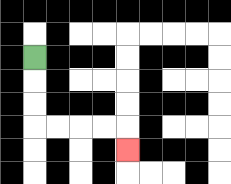{'start': '[1, 2]', 'end': '[5, 6]', 'path_directions': 'D,D,D,R,R,R,R,D', 'path_coordinates': '[[1, 2], [1, 3], [1, 4], [1, 5], [2, 5], [3, 5], [4, 5], [5, 5], [5, 6]]'}